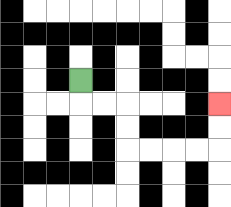{'start': '[3, 3]', 'end': '[9, 4]', 'path_directions': 'D,R,R,D,D,R,R,R,R,U,U', 'path_coordinates': '[[3, 3], [3, 4], [4, 4], [5, 4], [5, 5], [5, 6], [6, 6], [7, 6], [8, 6], [9, 6], [9, 5], [9, 4]]'}